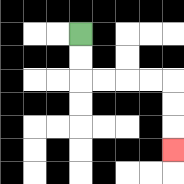{'start': '[3, 1]', 'end': '[7, 6]', 'path_directions': 'D,D,R,R,R,R,D,D,D', 'path_coordinates': '[[3, 1], [3, 2], [3, 3], [4, 3], [5, 3], [6, 3], [7, 3], [7, 4], [7, 5], [7, 6]]'}